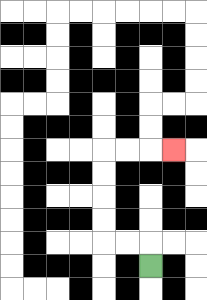{'start': '[6, 11]', 'end': '[7, 6]', 'path_directions': 'U,L,L,U,U,U,U,R,R,R', 'path_coordinates': '[[6, 11], [6, 10], [5, 10], [4, 10], [4, 9], [4, 8], [4, 7], [4, 6], [5, 6], [6, 6], [7, 6]]'}